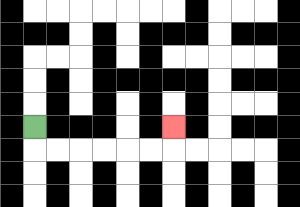{'start': '[1, 5]', 'end': '[7, 5]', 'path_directions': 'D,R,R,R,R,R,R,U', 'path_coordinates': '[[1, 5], [1, 6], [2, 6], [3, 6], [4, 6], [5, 6], [6, 6], [7, 6], [7, 5]]'}